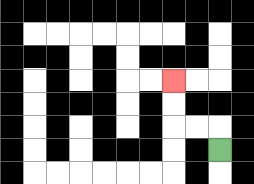{'start': '[9, 6]', 'end': '[7, 3]', 'path_directions': 'U,L,L,U,U', 'path_coordinates': '[[9, 6], [9, 5], [8, 5], [7, 5], [7, 4], [7, 3]]'}